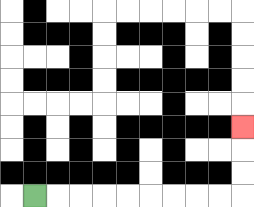{'start': '[1, 8]', 'end': '[10, 5]', 'path_directions': 'R,R,R,R,R,R,R,R,R,U,U,U', 'path_coordinates': '[[1, 8], [2, 8], [3, 8], [4, 8], [5, 8], [6, 8], [7, 8], [8, 8], [9, 8], [10, 8], [10, 7], [10, 6], [10, 5]]'}